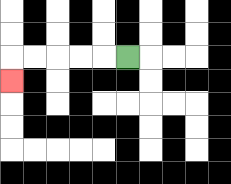{'start': '[5, 2]', 'end': '[0, 3]', 'path_directions': 'L,L,L,L,L,D', 'path_coordinates': '[[5, 2], [4, 2], [3, 2], [2, 2], [1, 2], [0, 2], [0, 3]]'}